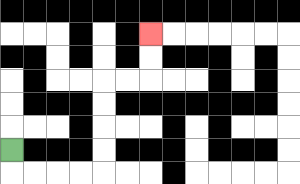{'start': '[0, 6]', 'end': '[6, 1]', 'path_directions': 'D,R,R,R,R,U,U,U,U,R,R,U,U', 'path_coordinates': '[[0, 6], [0, 7], [1, 7], [2, 7], [3, 7], [4, 7], [4, 6], [4, 5], [4, 4], [4, 3], [5, 3], [6, 3], [6, 2], [6, 1]]'}